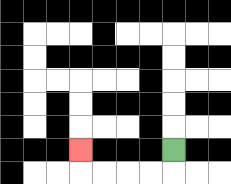{'start': '[7, 6]', 'end': '[3, 6]', 'path_directions': 'D,L,L,L,L,U', 'path_coordinates': '[[7, 6], [7, 7], [6, 7], [5, 7], [4, 7], [3, 7], [3, 6]]'}